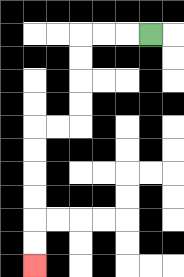{'start': '[6, 1]', 'end': '[1, 11]', 'path_directions': 'L,L,L,D,D,D,D,L,L,D,D,D,D,D,D', 'path_coordinates': '[[6, 1], [5, 1], [4, 1], [3, 1], [3, 2], [3, 3], [3, 4], [3, 5], [2, 5], [1, 5], [1, 6], [1, 7], [1, 8], [1, 9], [1, 10], [1, 11]]'}